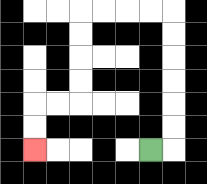{'start': '[6, 6]', 'end': '[1, 6]', 'path_directions': 'R,U,U,U,U,U,U,L,L,L,L,D,D,D,D,L,L,D,D', 'path_coordinates': '[[6, 6], [7, 6], [7, 5], [7, 4], [7, 3], [7, 2], [7, 1], [7, 0], [6, 0], [5, 0], [4, 0], [3, 0], [3, 1], [3, 2], [3, 3], [3, 4], [2, 4], [1, 4], [1, 5], [1, 6]]'}